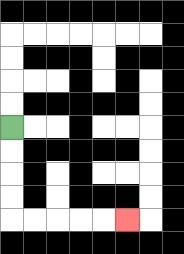{'start': '[0, 5]', 'end': '[5, 9]', 'path_directions': 'D,D,D,D,R,R,R,R,R', 'path_coordinates': '[[0, 5], [0, 6], [0, 7], [0, 8], [0, 9], [1, 9], [2, 9], [3, 9], [4, 9], [5, 9]]'}